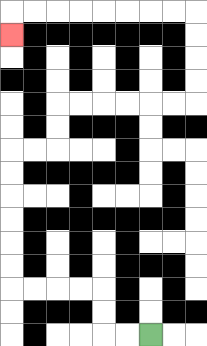{'start': '[6, 14]', 'end': '[0, 1]', 'path_directions': 'L,L,U,U,L,L,L,L,U,U,U,U,U,U,R,R,U,U,R,R,R,R,R,R,U,U,U,U,L,L,L,L,L,L,L,L,D', 'path_coordinates': '[[6, 14], [5, 14], [4, 14], [4, 13], [4, 12], [3, 12], [2, 12], [1, 12], [0, 12], [0, 11], [0, 10], [0, 9], [0, 8], [0, 7], [0, 6], [1, 6], [2, 6], [2, 5], [2, 4], [3, 4], [4, 4], [5, 4], [6, 4], [7, 4], [8, 4], [8, 3], [8, 2], [8, 1], [8, 0], [7, 0], [6, 0], [5, 0], [4, 0], [3, 0], [2, 0], [1, 0], [0, 0], [0, 1]]'}